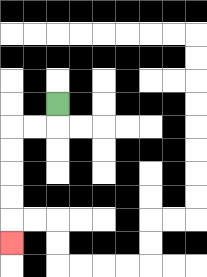{'start': '[2, 4]', 'end': '[0, 10]', 'path_directions': 'D,L,L,D,D,D,D,D', 'path_coordinates': '[[2, 4], [2, 5], [1, 5], [0, 5], [0, 6], [0, 7], [0, 8], [0, 9], [0, 10]]'}